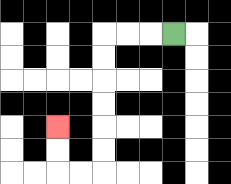{'start': '[7, 1]', 'end': '[2, 5]', 'path_directions': 'L,L,L,D,D,D,D,D,D,L,L,U,U', 'path_coordinates': '[[7, 1], [6, 1], [5, 1], [4, 1], [4, 2], [4, 3], [4, 4], [4, 5], [4, 6], [4, 7], [3, 7], [2, 7], [2, 6], [2, 5]]'}